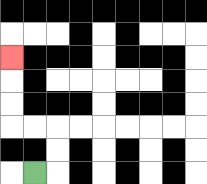{'start': '[1, 7]', 'end': '[0, 2]', 'path_directions': 'R,U,U,L,L,U,U,U', 'path_coordinates': '[[1, 7], [2, 7], [2, 6], [2, 5], [1, 5], [0, 5], [0, 4], [0, 3], [0, 2]]'}